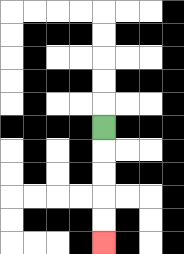{'start': '[4, 5]', 'end': '[4, 10]', 'path_directions': 'D,D,D,D,D', 'path_coordinates': '[[4, 5], [4, 6], [4, 7], [4, 8], [4, 9], [4, 10]]'}